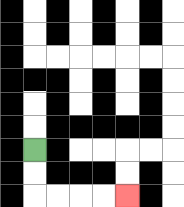{'start': '[1, 6]', 'end': '[5, 8]', 'path_directions': 'D,D,R,R,R,R', 'path_coordinates': '[[1, 6], [1, 7], [1, 8], [2, 8], [3, 8], [4, 8], [5, 8]]'}